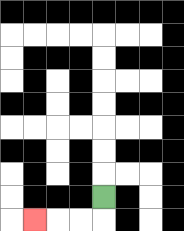{'start': '[4, 8]', 'end': '[1, 9]', 'path_directions': 'D,L,L,L', 'path_coordinates': '[[4, 8], [4, 9], [3, 9], [2, 9], [1, 9]]'}